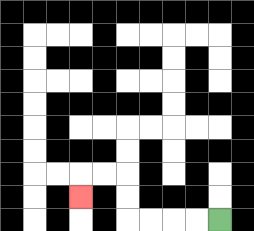{'start': '[9, 9]', 'end': '[3, 8]', 'path_directions': 'L,L,L,L,U,U,L,L,D', 'path_coordinates': '[[9, 9], [8, 9], [7, 9], [6, 9], [5, 9], [5, 8], [5, 7], [4, 7], [3, 7], [3, 8]]'}